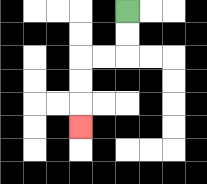{'start': '[5, 0]', 'end': '[3, 5]', 'path_directions': 'D,D,L,L,D,D,D', 'path_coordinates': '[[5, 0], [5, 1], [5, 2], [4, 2], [3, 2], [3, 3], [3, 4], [3, 5]]'}